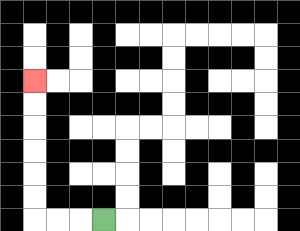{'start': '[4, 9]', 'end': '[1, 3]', 'path_directions': 'L,L,L,U,U,U,U,U,U', 'path_coordinates': '[[4, 9], [3, 9], [2, 9], [1, 9], [1, 8], [1, 7], [1, 6], [1, 5], [1, 4], [1, 3]]'}